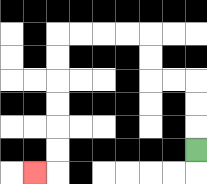{'start': '[8, 6]', 'end': '[1, 7]', 'path_directions': 'U,U,U,L,L,U,U,L,L,L,L,D,D,D,D,D,D,L', 'path_coordinates': '[[8, 6], [8, 5], [8, 4], [8, 3], [7, 3], [6, 3], [6, 2], [6, 1], [5, 1], [4, 1], [3, 1], [2, 1], [2, 2], [2, 3], [2, 4], [2, 5], [2, 6], [2, 7], [1, 7]]'}